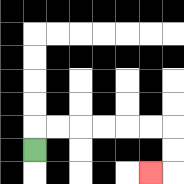{'start': '[1, 6]', 'end': '[6, 7]', 'path_directions': 'U,R,R,R,R,R,R,D,D,L', 'path_coordinates': '[[1, 6], [1, 5], [2, 5], [3, 5], [4, 5], [5, 5], [6, 5], [7, 5], [7, 6], [7, 7], [6, 7]]'}